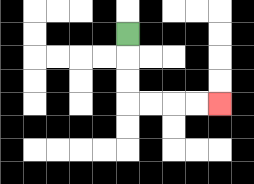{'start': '[5, 1]', 'end': '[9, 4]', 'path_directions': 'D,D,D,R,R,R,R', 'path_coordinates': '[[5, 1], [5, 2], [5, 3], [5, 4], [6, 4], [7, 4], [8, 4], [9, 4]]'}